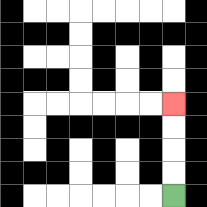{'start': '[7, 8]', 'end': '[7, 4]', 'path_directions': 'U,U,U,U', 'path_coordinates': '[[7, 8], [7, 7], [7, 6], [7, 5], [7, 4]]'}